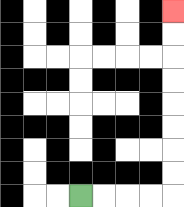{'start': '[3, 8]', 'end': '[7, 0]', 'path_directions': 'R,R,R,R,U,U,U,U,U,U,U,U', 'path_coordinates': '[[3, 8], [4, 8], [5, 8], [6, 8], [7, 8], [7, 7], [7, 6], [7, 5], [7, 4], [7, 3], [7, 2], [7, 1], [7, 0]]'}